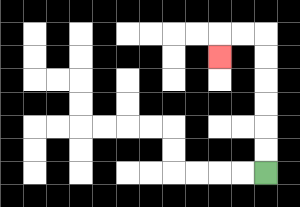{'start': '[11, 7]', 'end': '[9, 2]', 'path_directions': 'U,U,U,U,U,U,L,L,D', 'path_coordinates': '[[11, 7], [11, 6], [11, 5], [11, 4], [11, 3], [11, 2], [11, 1], [10, 1], [9, 1], [9, 2]]'}